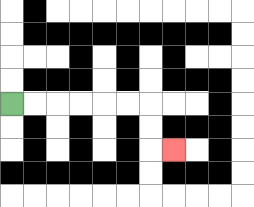{'start': '[0, 4]', 'end': '[7, 6]', 'path_directions': 'R,R,R,R,R,R,D,D,R', 'path_coordinates': '[[0, 4], [1, 4], [2, 4], [3, 4], [4, 4], [5, 4], [6, 4], [6, 5], [6, 6], [7, 6]]'}